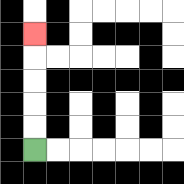{'start': '[1, 6]', 'end': '[1, 1]', 'path_directions': 'U,U,U,U,U', 'path_coordinates': '[[1, 6], [1, 5], [1, 4], [1, 3], [1, 2], [1, 1]]'}